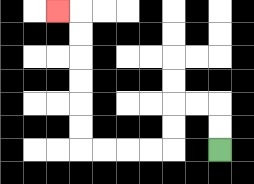{'start': '[9, 6]', 'end': '[2, 0]', 'path_directions': 'U,U,L,L,D,D,L,L,L,L,U,U,U,U,U,U,L', 'path_coordinates': '[[9, 6], [9, 5], [9, 4], [8, 4], [7, 4], [7, 5], [7, 6], [6, 6], [5, 6], [4, 6], [3, 6], [3, 5], [3, 4], [3, 3], [3, 2], [3, 1], [3, 0], [2, 0]]'}